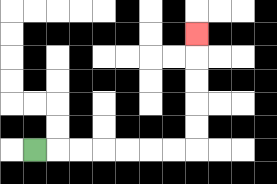{'start': '[1, 6]', 'end': '[8, 1]', 'path_directions': 'R,R,R,R,R,R,R,U,U,U,U,U', 'path_coordinates': '[[1, 6], [2, 6], [3, 6], [4, 6], [5, 6], [6, 6], [7, 6], [8, 6], [8, 5], [8, 4], [8, 3], [8, 2], [8, 1]]'}